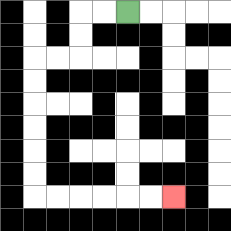{'start': '[5, 0]', 'end': '[7, 8]', 'path_directions': 'L,L,D,D,L,L,D,D,D,D,D,D,R,R,R,R,R,R', 'path_coordinates': '[[5, 0], [4, 0], [3, 0], [3, 1], [3, 2], [2, 2], [1, 2], [1, 3], [1, 4], [1, 5], [1, 6], [1, 7], [1, 8], [2, 8], [3, 8], [4, 8], [5, 8], [6, 8], [7, 8]]'}